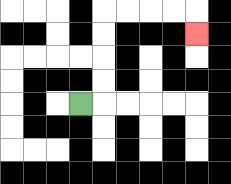{'start': '[3, 4]', 'end': '[8, 1]', 'path_directions': 'R,U,U,U,U,R,R,R,R,D', 'path_coordinates': '[[3, 4], [4, 4], [4, 3], [4, 2], [4, 1], [4, 0], [5, 0], [6, 0], [7, 0], [8, 0], [8, 1]]'}